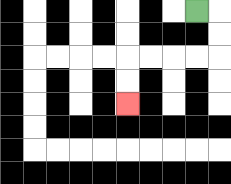{'start': '[8, 0]', 'end': '[5, 4]', 'path_directions': 'R,D,D,L,L,L,L,D,D', 'path_coordinates': '[[8, 0], [9, 0], [9, 1], [9, 2], [8, 2], [7, 2], [6, 2], [5, 2], [5, 3], [5, 4]]'}